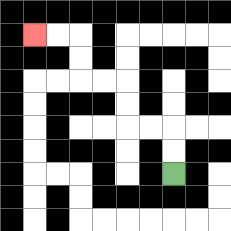{'start': '[7, 7]', 'end': '[1, 1]', 'path_directions': 'U,U,L,L,U,U,L,L,U,U,L,L', 'path_coordinates': '[[7, 7], [7, 6], [7, 5], [6, 5], [5, 5], [5, 4], [5, 3], [4, 3], [3, 3], [3, 2], [3, 1], [2, 1], [1, 1]]'}